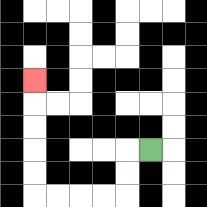{'start': '[6, 6]', 'end': '[1, 3]', 'path_directions': 'L,D,D,L,L,L,L,U,U,U,U,U', 'path_coordinates': '[[6, 6], [5, 6], [5, 7], [5, 8], [4, 8], [3, 8], [2, 8], [1, 8], [1, 7], [1, 6], [1, 5], [1, 4], [1, 3]]'}